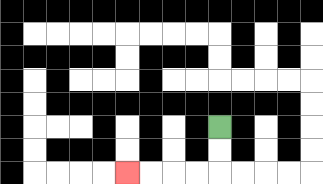{'start': '[9, 5]', 'end': '[5, 7]', 'path_directions': 'D,D,L,L,L,L', 'path_coordinates': '[[9, 5], [9, 6], [9, 7], [8, 7], [7, 7], [6, 7], [5, 7]]'}